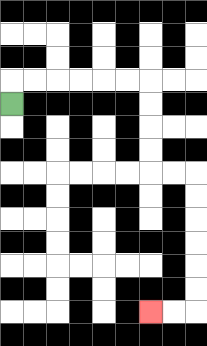{'start': '[0, 4]', 'end': '[6, 13]', 'path_directions': 'U,R,R,R,R,R,R,D,D,D,D,R,R,D,D,D,D,D,D,L,L', 'path_coordinates': '[[0, 4], [0, 3], [1, 3], [2, 3], [3, 3], [4, 3], [5, 3], [6, 3], [6, 4], [6, 5], [6, 6], [6, 7], [7, 7], [8, 7], [8, 8], [8, 9], [8, 10], [8, 11], [8, 12], [8, 13], [7, 13], [6, 13]]'}